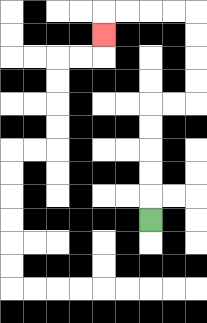{'start': '[6, 9]', 'end': '[4, 1]', 'path_directions': 'U,U,U,U,U,R,R,U,U,U,U,L,L,L,L,D', 'path_coordinates': '[[6, 9], [6, 8], [6, 7], [6, 6], [6, 5], [6, 4], [7, 4], [8, 4], [8, 3], [8, 2], [8, 1], [8, 0], [7, 0], [6, 0], [5, 0], [4, 0], [4, 1]]'}